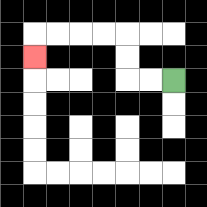{'start': '[7, 3]', 'end': '[1, 2]', 'path_directions': 'L,L,U,U,L,L,L,L,D', 'path_coordinates': '[[7, 3], [6, 3], [5, 3], [5, 2], [5, 1], [4, 1], [3, 1], [2, 1], [1, 1], [1, 2]]'}